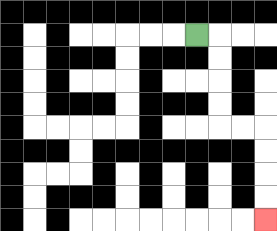{'start': '[8, 1]', 'end': '[11, 9]', 'path_directions': 'R,D,D,D,D,R,R,D,D,D,D', 'path_coordinates': '[[8, 1], [9, 1], [9, 2], [9, 3], [9, 4], [9, 5], [10, 5], [11, 5], [11, 6], [11, 7], [11, 8], [11, 9]]'}